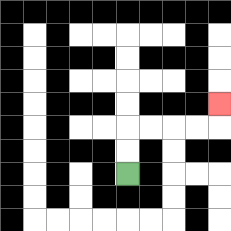{'start': '[5, 7]', 'end': '[9, 4]', 'path_directions': 'U,U,R,R,R,R,U', 'path_coordinates': '[[5, 7], [5, 6], [5, 5], [6, 5], [7, 5], [8, 5], [9, 5], [9, 4]]'}